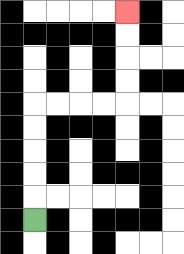{'start': '[1, 9]', 'end': '[5, 0]', 'path_directions': 'U,U,U,U,U,R,R,R,R,U,U,U,U', 'path_coordinates': '[[1, 9], [1, 8], [1, 7], [1, 6], [1, 5], [1, 4], [2, 4], [3, 4], [4, 4], [5, 4], [5, 3], [5, 2], [5, 1], [5, 0]]'}